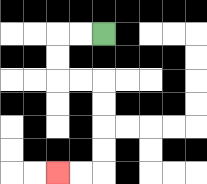{'start': '[4, 1]', 'end': '[2, 7]', 'path_directions': 'L,L,D,D,R,R,D,D,D,D,L,L', 'path_coordinates': '[[4, 1], [3, 1], [2, 1], [2, 2], [2, 3], [3, 3], [4, 3], [4, 4], [4, 5], [4, 6], [4, 7], [3, 7], [2, 7]]'}